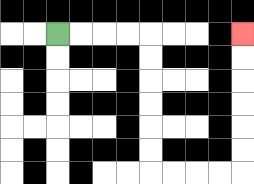{'start': '[2, 1]', 'end': '[10, 1]', 'path_directions': 'R,R,R,R,D,D,D,D,D,D,R,R,R,R,U,U,U,U,U,U', 'path_coordinates': '[[2, 1], [3, 1], [4, 1], [5, 1], [6, 1], [6, 2], [6, 3], [6, 4], [6, 5], [6, 6], [6, 7], [7, 7], [8, 7], [9, 7], [10, 7], [10, 6], [10, 5], [10, 4], [10, 3], [10, 2], [10, 1]]'}